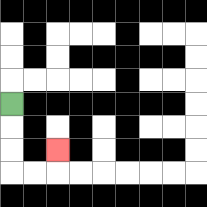{'start': '[0, 4]', 'end': '[2, 6]', 'path_directions': 'D,D,D,R,R,U', 'path_coordinates': '[[0, 4], [0, 5], [0, 6], [0, 7], [1, 7], [2, 7], [2, 6]]'}